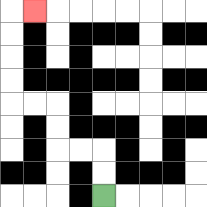{'start': '[4, 8]', 'end': '[1, 0]', 'path_directions': 'U,U,L,L,U,U,L,L,U,U,U,U,R', 'path_coordinates': '[[4, 8], [4, 7], [4, 6], [3, 6], [2, 6], [2, 5], [2, 4], [1, 4], [0, 4], [0, 3], [0, 2], [0, 1], [0, 0], [1, 0]]'}